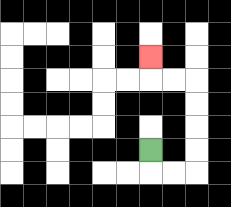{'start': '[6, 6]', 'end': '[6, 2]', 'path_directions': 'D,R,R,U,U,U,U,L,L,U', 'path_coordinates': '[[6, 6], [6, 7], [7, 7], [8, 7], [8, 6], [8, 5], [8, 4], [8, 3], [7, 3], [6, 3], [6, 2]]'}